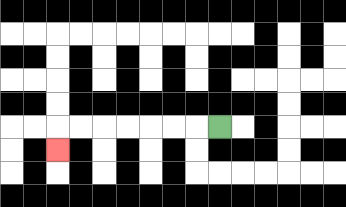{'start': '[9, 5]', 'end': '[2, 6]', 'path_directions': 'L,L,L,L,L,L,L,D', 'path_coordinates': '[[9, 5], [8, 5], [7, 5], [6, 5], [5, 5], [4, 5], [3, 5], [2, 5], [2, 6]]'}